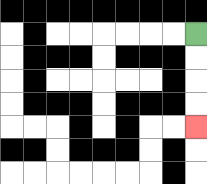{'start': '[8, 1]', 'end': '[8, 5]', 'path_directions': 'D,D,D,D', 'path_coordinates': '[[8, 1], [8, 2], [8, 3], [8, 4], [8, 5]]'}